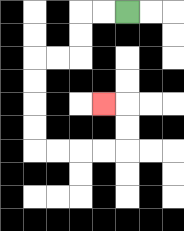{'start': '[5, 0]', 'end': '[4, 4]', 'path_directions': 'L,L,D,D,L,L,D,D,D,D,R,R,R,R,U,U,L', 'path_coordinates': '[[5, 0], [4, 0], [3, 0], [3, 1], [3, 2], [2, 2], [1, 2], [1, 3], [1, 4], [1, 5], [1, 6], [2, 6], [3, 6], [4, 6], [5, 6], [5, 5], [5, 4], [4, 4]]'}